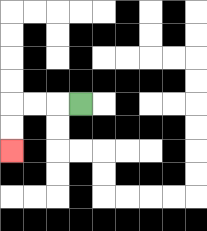{'start': '[3, 4]', 'end': '[0, 6]', 'path_directions': 'L,L,L,D,D', 'path_coordinates': '[[3, 4], [2, 4], [1, 4], [0, 4], [0, 5], [0, 6]]'}